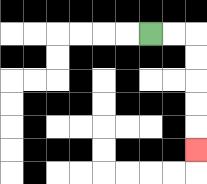{'start': '[6, 1]', 'end': '[8, 6]', 'path_directions': 'R,R,D,D,D,D,D', 'path_coordinates': '[[6, 1], [7, 1], [8, 1], [8, 2], [8, 3], [8, 4], [8, 5], [8, 6]]'}